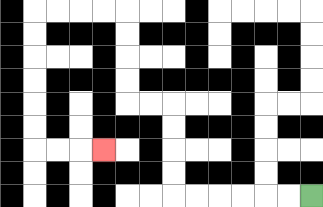{'start': '[13, 8]', 'end': '[4, 6]', 'path_directions': 'L,L,L,L,L,L,U,U,U,U,L,L,U,U,U,U,L,L,L,L,D,D,D,D,D,D,R,R,R', 'path_coordinates': '[[13, 8], [12, 8], [11, 8], [10, 8], [9, 8], [8, 8], [7, 8], [7, 7], [7, 6], [7, 5], [7, 4], [6, 4], [5, 4], [5, 3], [5, 2], [5, 1], [5, 0], [4, 0], [3, 0], [2, 0], [1, 0], [1, 1], [1, 2], [1, 3], [1, 4], [1, 5], [1, 6], [2, 6], [3, 6], [4, 6]]'}